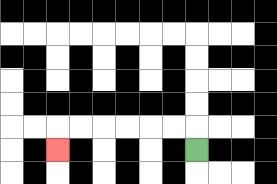{'start': '[8, 6]', 'end': '[2, 6]', 'path_directions': 'U,L,L,L,L,L,L,D', 'path_coordinates': '[[8, 6], [8, 5], [7, 5], [6, 5], [5, 5], [4, 5], [3, 5], [2, 5], [2, 6]]'}